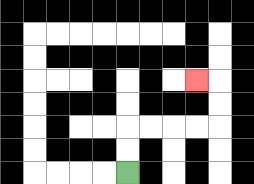{'start': '[5, 7]', 'end': '[8, 3]', 'path_directions': 'U,U,R,R,R,R,U,U,L', 'path_coordinates': '[[5, 7], [5, 6], [5, 5], [6, 5], [7, 5], [8, 5], [9, 5], [9, 4], [9, 3], [8, 3]]'}